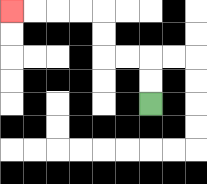{'start': '[6, 4]', 'end': '[0, 0]', 'path_directions': 'U,U,L,L,U,U,L,L,L,L', 'path_coordinates': '[[6, 4], [6, 3], [6, 2], [5, 2], [4, 2], [4, 1], [4, 0], [3, 0], [2, 0], [1, 0], [0, 0]]'}